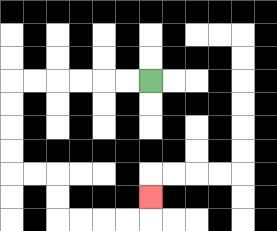{'start': '[6, 3]', 'end': '[6, 8]', 'path_directions': 'L,L,L,L,L,L,D,D,D,D,R,R,D,D,R,R,R,R,U', 'path_coordinates': '[[6, 3], [5, 3], [4, 3], [3, 3], [2, 3], [1, 3], [0, 3], [0, 4], [0, 5], [0, 6], [0, 7], [1, 7], [2, 7], [2, 8], [2, 9], [3, 9], [4, 9], [5, 9], [6, 9], [6, 8]]'}